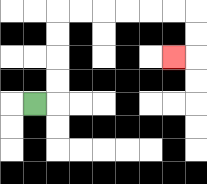{'start': '[1, 4]', 'end': '[7, 2]', 'path_directions': 'R,U,U,U,U,R,R,R,R,R,R,D,D,L', 'path_coordinates': '[[1, 4], [2, 4], [2, 3], [2, 2], [2, 1], [2, 0], [3, 0], [4, 0], [5, 0], [6, 0], [7, 0], [8, 0], [8, 1], [8, 2], [7, 2]]'}